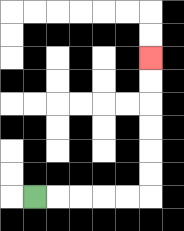{'start': '[1, 8]', 'end': '[6, 2]', 'path_directions': 'R,R,R,R,R,U,U,U,U,U,U', 'path_coordinates': '[[1, 8], [2, 8], [3, 8], [4, 8], [5, 8], [6, 8], [6, 7], [6, 6], [6, 5], [6, 4], [6, 3], [6, 2]]'}